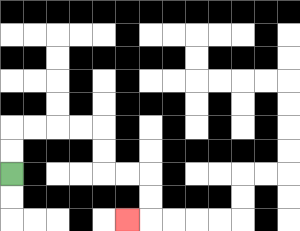{'start': '[0, 7]', 'end': '[5, 9]', 'path_directions': 'U,U,R,R,R,R,D,D,R,R,D,D,L', 'path_coordinates': '[[0, 7], [0, 6], [0, 5], [1, 5], [2, 5], [3, 5], [4, 5], [4, 6], [4, 7], [5, 7], [6, 7], [6, 8], [6, 9], [5, 9]]'}